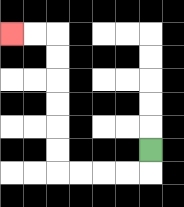{'start': '[6, 6]', 'end': '[0, 1]', 'path_directions': 'D,L,L,L,L,U,U,U,U,U,U,L,L', 'path_coordinates': '[[6, 6], [6, 7], [5, 7], [4, 7], [3, 7], [2, 7], [2, 6], [2, 5], [2, 4], [2, 3], [2, 2], [2, 1], [1, 1], [0, 1]]'}